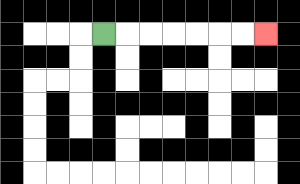{'start': '[4, 1]', 'end': '[11, 1]', 'path_directions': 'R,R,R,R,R,R,R', 'path_coordinates': '[[4, 1], [5, 1], [6, 1], [7, 1], [8, 1], [9, 1], [10, 1], [11, 1]]'}